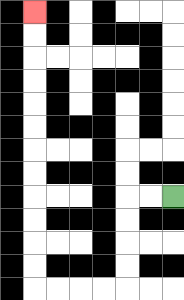{'start': '[7, 8]', 'end': '[1, 0]', 'path_directions': 'L,L,D,D,D,D,L,L,L,L,U,U,U,U,U,U,U,U,U,U,U,U', 'path_coordinates': '[[7, 8], [6, 8], [5, 8], [5, 9], [5, 10], [5, 11], [5, 12], [4, 12], [3, 12], [2, 12], [1, 12], [1, 11], [1, 10], [1, 9], [1, 8], [1, 7], [1, 6], [1, 5], [1, 4], [1, 3], [1, 2], [1, 1], [1, 0]]'}